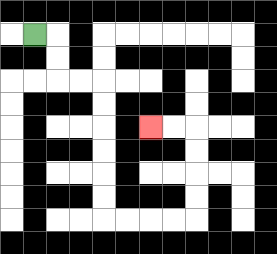{'start': '[1, 1]', 'end': '[6, 5]', 'path_directions': 'R,D,D,R,R,D,D,D,D,D,D,R,R,R,R,U,U,U,U,L,L', 'path_coordinates': '[[1, 1], [2, 1], [2, 2], [2, 3], [3, 3], [4, 3], [4, 4], [4, 5], [4, 6], [4, 7], [4, 8], [4, 9], [5, 9], [6, 9], [7, 9], [8, 9], [8, 8], [8, 7], [8, 6], [8, 5], [7, 5], [6, 5]]'}